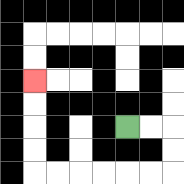{'start': '[5, 5]', 'end': '[1, 3]', 'path_directions': 'R,R,D,D,L,L,L,L,L,L,U,U,U,U', 'path_coordinates': '[[5, 5], [6, 5], [7, 5], [7, 6], [7, 7], [6, 7], [5, 7], [4, 7], [3, 7], [2, 7], [1, 7], [1, 6], [1, 5], [1, 4], [1, 3]]'}